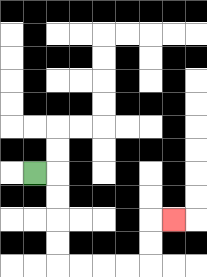{'start': '[1, 7]', 'end': '[7, 9]', 'path_directions': 'R,D,D,D,D,R,R,R,R,U,U,R', 'path_coordinates': '[[1, 7], [2, 7], [2, 8], [2, 9], [2, 10], [2, 11], [3, 11], [4, 11], [5, 11], [6, 11], [6, 10], [6, 9], [7, 9]]'}